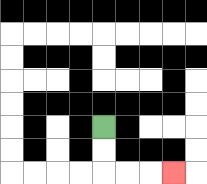{'start': '[4, 5]', 'end': '[7, 7]', 'path_directions': 'D,D,R,R,R', 'path_coordinates': '[[4, 5], [4, 6], [4, 7], [5, 7], [6, 7], [7, 7]]'}